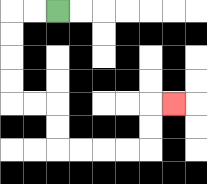{'start': '[2, 0]', 'end': '[7, 4]', 'path_directions': 'L,L,D,D,D,D,R,R,D,D,R,R,R,R,U,U,R', 'path_coordinates': '[[2, 0], [1, 0], [0, 0], [0, 1], [0, 2], [0, 3], [0, 4], [1, 4], [2, 4], [2, 5], [2, 6], [3, 6], [4, 6], [5, 6], [6, 6], [6, 5], [6, 4], [7, 4]]'}